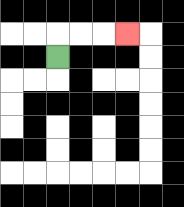{'start': '[2, 2]', 'end': '[5, 1]', 'path_directions': 'U,R,R,R', 'path_coordinates': '[[2, 2], [2, 1], [3, 1], [4, 1], [5, 1]]'}